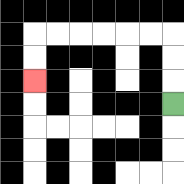{'start': '[7, 4]', 'end': '[1, 3]', 'path_directions': 'U,U,U,L,L,L,L,L,L,D,D', 'path_coordinates': '[[7, 4], [7, 3], [7, 2], [7, 1], [6, 1], [5, 1], [4, 1], [3, 1], [2, 1], [1, 1], [1, 2], [1, 3]]'}